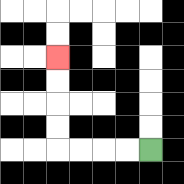{'start': '[6, 6]', 'end': '[2, 2]', 'path_directions': 'L,L,L,L,U,U,U,U', 'path_coordinates': '[[6, 6], [5, 6], [4, 6], [3, 6], [2, 6], [2, 5], [2, 4], [2, 3], [2, 2]]'}